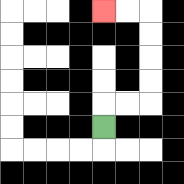{'start': '[4, 5]', 'end': '[4, 0]', 'path_directions': 'U,R,R,U,U,U,U,L,L', 'path_coordinates': '[[4, 5], [4, 4], [5, 4], [6, 4], [6, 3], [6, 2], [6, 1], [6, 0], [5, 0], [4, 0]]'}